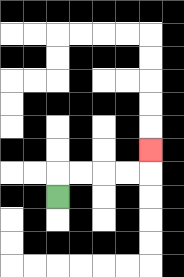{'start': '[2, 8]', 'end': '[6, 6]', 'path_directions': 'U,R,R,R,R,U', 'path_coordinates': '[[2, 8], [2, 7], [3, 7], [4, 7], [5, 7], [6, 7], [6, 6]]'}